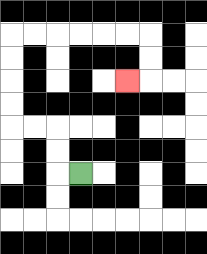{'start': '[3, 7]', 'end': '[5, 3]', 'path_directions': 'L,U,U,L,L,U,U,U,U,R,R,R,R,R,R,D,D,L', 'path_coordinates': '[[3, 7], [2, 7], [2, 6], [2, 5], [1, 5], [0, 5], [0, 4], [0, 3], [0, 2], [0, 1], [1, 1], [2, 1], [3, 1], [4, 1], [5, 1], [6, 1], [6, 2], [6, 3], [5, 3]]'}